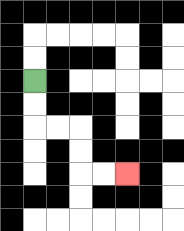{'start': '[1, 3]', 'end': '[5, 7]', 'path_directions': 'D,D,R,R,D,D,R,R', 'path_coordinates': '[[1, 3], [1, 4], [1, 5], [2, 5], [3, 5], [3, 6], [3, 7], [4, 7], [5, 7]]'}